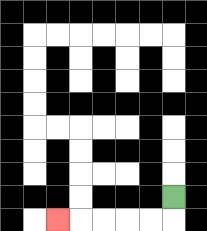{'start': '[7, 8]', 'end': '[2, 9]', 'path_directions': 'D,L,L,L,L,L', 'path_coordinates': '[[7, 8], [7, 9], [6, 9], [5, 9], [4, 9], [3, 9], [2, 9]]'}